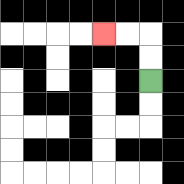{'start': '[6, 3]', 'end': '[4, 1]', 'path_directions': 'U,U,L,L', 'path_coordinates': '[[6, 3], [6, 2], [6, 1], [5, 1], [4, 1]]'}